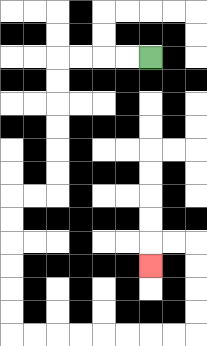{'start': '[6, 2]', 'end': '[6, 11]', 'path_directions': 'L,L,L,L,D,D,D,D,D,D,L,L,D,D,D,D,D,D,R,R,R,R,R,R,R,R,U,U,U,U,L,L,D', 'path_coordinates': '[[6, 2], [5, 2], [4, 2], [3, 2], [2, 2], [2, 3], [2, 4], [2, 5], [2, 6], [2, 7], [2, 8], [1, 8], [0, 8], [0, 9], [0, 10], [0, 11], [0, 12], [0, 13], [0, 14], [1, 14], [2, 14], [3, 14], [4, 14], [5, 14], [6, 14], [7, 14], [8, 14], [8, 13], [8, 12], [8, 11], [8, 10], [7, 10], [6, 10], [6, 11]]'}